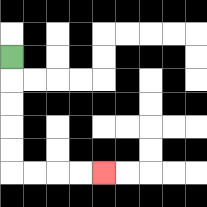{'start': '[0, 2]', 'end': '[4, 7]', 'path_directions': 'D,D,D,D,D,R,R,R,R', 'path_coordinates': '[[0, 2], [0, 3], [0, 4], [0, 5], [0, 6], [0, 7], [1, 7], [2, 7], [3, 7], [4, 7]]'}